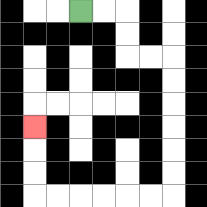{'start': '[3, 0]', 'end': '[1, 5]', 'path_directions': 'R,R,D,D,R,R,D,D,D,D,D,D,L,L,L,L,L,L,U,U,U', 'path_coordinates': '[[3, 0], [4, 0], [5, 0], [5, 1], [5, 2], [6, 2], [7, 2], [7, 3], [7, 4], [7, 5], [7, 6], [7, 7], [7, 8], [6, 8], [5, 8], [4, 8], [3, 8], [2, 8], [1, 8], [1, 7], [1, 6], [1, 5]]'}